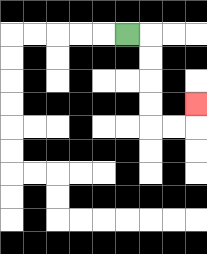{'start': '[5, 1]', 'end': '[8, 4]', 'path_directions': 'R,D,D,D,D,R,R,U', 'path_coordinates': '[[5, 1], [6, 1], [6, 2], [6, 3], [6, 4], [6, 5], [7, 5], [8, 5], [8, 4]]'}